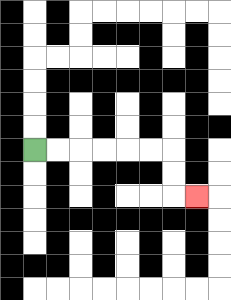{'start': '[1, 6]', 'end': '[8, 8]', 'path_directions': 'R,R,R,R,R,R,D,D,R', 'path_coordinates': '[[1, 6], [2, 6], [3, 6], [4, 6], [5, 6], [6, 6], [7, 6], [7, 7], [7, 8], [8, 8]]'}